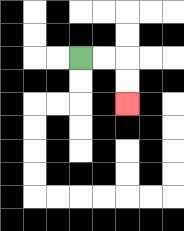{'start': '[3, 2]', 'end': '[5, 4]', 'path_directions': 'R,R,D,D', 'path_coordinates': '[[3, 2], [4, 2], [5, 2], [5, 3], [5, 4]]'}